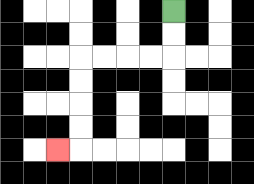{'start': '[7, 0]', 'end': '[2, 6]', 'path_directions': 'D,D,L,L,L,L,D,D,D,D,L', 'path_coordinates': '[[7, 0], [7, 1], [7, 2], [6, 2], [5, 2], [4, 2], [3, 2], [3, 3], [3, 4], [3, 5], [3, 6], [2, 6]]'}